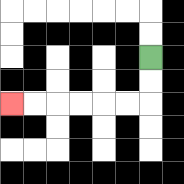{'start': '[6, 2]', 'end': '[0, 4]', 'path_directions': 'D,D,L,L,L,L,L,L', 'path_coordinates': '[[6, 2], [6, 3], [6, 4], [5, 4], [4, 4], [3, 4], [2, 4], [1, 4], [0, 4]]'}